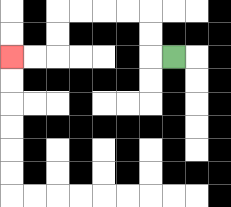{'start': '[7, 2]', 'end': '[0, 2]', 'path_directions': 'L,U,U,L,L,L,L,D,D,L,L', 'path_coordinates': '[[7, 2], [6, 2], [6, 1], [6, 0], [5, 0], [4, 0], [3, 0], [2, 0], [2, 1], [2, 2], [1, 2], [0, 2]]'}